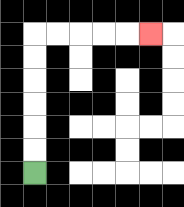{'start': '[1, 7]', 'end': '[6, 1]', 'path_directions': 'U,U,U,U,U,U,R,R,R,R,R', 'path_coordinates': '[[1, 7], [1, 6], [1, 5], [1, 4], [1, 3], [1, 2], [1, 1], [2, 1], [3, 1], [4, 1], [5, 1], [6, 1]]'}